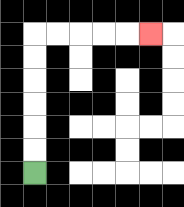{'start': '[1, 7]', 'end': '[6, 1]', 'path_directions': 'U,U,U,U,U,U,R,R,R,R,R', 'path_coordinates': '[[1, 7], [1, 6], [1, 5], [1, 4], [1, 3], [1, 2], [1, 1], [2, 1], [3, 1], [4, 1], [5, 1], [6, 1]]'}